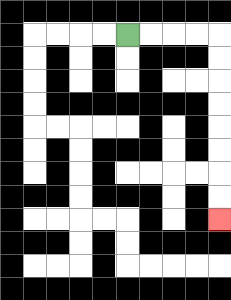{'start': '[5, 1]', 'end': '[9, 9]', 'path_directions': 'R,R,R,R,D,D,D,D,D,D,D,D', 'path_coordinates': '[[5, 1], [6, 1], [7, 1], [8, 1], [9, 1], [9, 2], [9, 3], [9, 4], [9, 5], [9, 6], [9, 7], [9, 8], [9, 9]]'}